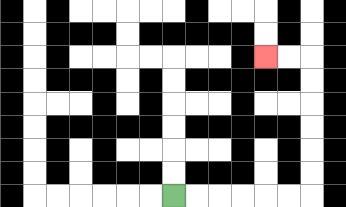{'start': '[7, 8]', 'end': '[11, 2]', 'path_directions': 'R,R,R,R,R,R,U,U,U,U,U,U,L,L', 'path_coordinates': '[[7, 8], [8, 8], [9, 8], [10, 8], [11, 8], [12, 8], [13, 8], [13, 7], [13, 6], [13, 5], [13, 4], [13, 3], [13, 2], [12, 2], [11, 2]]'}